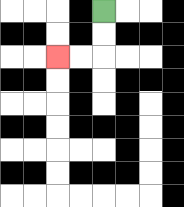{'start': '[4, 0]', 'end': '[2, 2]', 'path_directions': 'D,D,L,L', 'path_coordinates': '[[4, 0], [4, 1], [4, 2], [3, 2], [2, 2]]'}